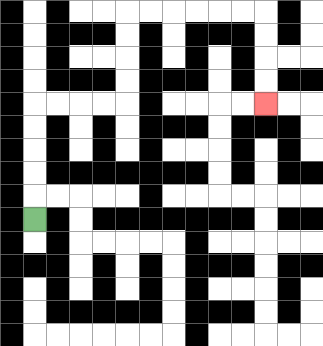{'start': '[1, 9]', 'end': '[11, 4]', 'path_directions': 'U,U,U,U,U,R,R,R,R,U,U,U,U,R,R,R,R,R,R,D,D,D,D', 'path_coordinates': '[[1, 9], [1, 8], [1, 7], [1, 6], [1, 5], [1, 4], [2, 4], [3, 4], [4, 4], [5, 4], [5, 3], [5, 2], [5, 1], [5, 0], [6, 0], [7, 0], [8, 0], [9, 0], [10, 0], [11, 0], [11, 1], [11, 2], [11, 3], [11, 4]]'}